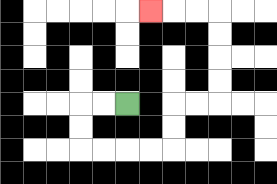{'start': '[5, 4]', 'end': '[6, 0]', 'path_directions': 'L,L,D,D,R,R,R,R,U,U,R,R,U,U,U,U,L,L,L', 'path_coordinates': '[[5, 4], [4, 4], [3, 4], [3, 5], [3, 6], [4, 6], [5, 6], [6, 6], [7, 6], [7, 5], [7, 4], [8, 4], [9, 4], [9, 3], [9, 2], [9, 1], [9, 0], [8, 0], [7, 0], [6, 0]]'}